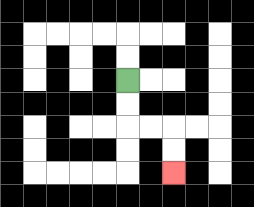{'start': '[5, 3]', 'end': '[7, 7]', 'path_directions': 'D,D,R,R,D,D', 'path_coordinates': '[[5, 3], [5, 4], [5, 5], [6, 5], [7, 5], [7, 6], [7, 7]]'}